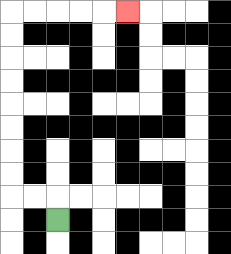{'start': '[2, 9]', 'end': '[5, 0]', 'path_directions': 'U,L,L,U,U,U,U,U,U,U,U,R,R,R,R,R', 'path_coordinates': '[[2, 9], [2, 8], [1, 8], [0, 8], [0, 7], [0, 6], [0, 5], [0, 4], [0, 3], [0, 2], [0, 1], [0, 0], [1, 0], [2, 0], [3, 0], [4, 0], [5, 0]]'}